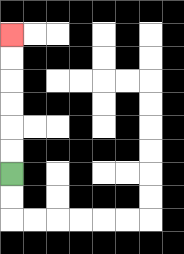{'start': '[0, 7]', 'end': '[0, 1]', 'path_directions': 'U,U,U,U,U,U', 'path_coordinates': '[[0, 7], [0, 6], [0, 5], [0, 4], [0, 3], [0, 2], [0, 1]]'}